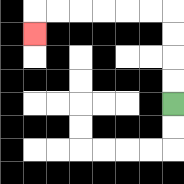{'start': '[7, 4]', 'end': '[1, 1]', 'path_directions': 'U,U,U,U,L,L,L,L,L,L,D', 'path_coordinates': '[[7, 4], [7, 3], [7, 2], [7, 1], [7, 0], [6, 0], [5, 0], [4, 0], [3, 0], [2, 0], [1, 0], [1, 1]]'}